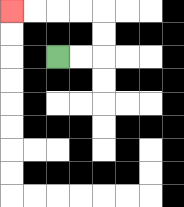{'start': '[2, 2]', 'end': '[0, 0]', 'path_directions': 'R,R,U,U,L,L,L,L', 'path_coordinates': '[[2, 2], [3, 2], [4, 2], [4, 1], [4, 0], [3, 0], [2, 0], [1, 0], [0, 0]]'}